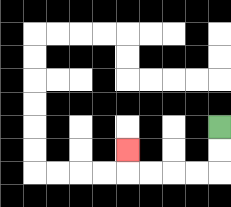{'start': '[9, 5]', 'end': '[5, 6]', 'path_directions': 'D,D,L,L,L,L,U', 'path_coordinates': '[[9, 5], [9, 6], [9, 7], [8, 7], [7, 7], [6, 7], [5, 7], [5, 6]]'}